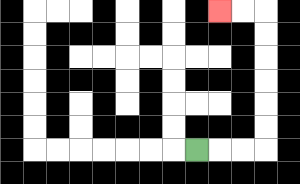{'start': '[8, 6]', 'end': '[9, 0]', 'path_directions': 'R,R,R,U,U,U,U,U,U,L,L', 'path_coordinates': '[[8, 6], [9, 6], [10, 6], [11, 6], [11, 5], [11, 4], [11, 3], [11, 2], [11, 1], [11, 0], [10, 0], [9, 0]]'}